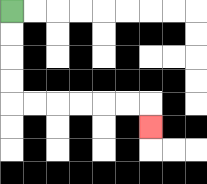{'start': '[0, 0]', 'end': '[6, 5]', 'path_directions': 'D,D,D,D,R,R,R,R,R,R,D', 'path_coordinates': '[[0, 0], [0, 1], [0, 2], [0, 3], [0, 4], [1, 4], [2, 4], [3, 4], [4, 4], [5, 4], [6, 4], [6, 5]]'}